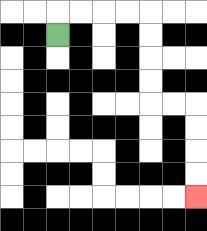{'start': '[2, 1]', 'end': '[8, 8]', 'path_directions': 'U,R,R,R,R,D,D,D,D,R,R,D,D,D,D', 'path_coordinates': '[[2, 1], [2, 0], [3, 0], [4, 0], [5, 0], [6, 0], [6, 1], [6, 2], [6, 3], [6, 4], [7, 4], [8, 4], [8, 5], [8, 6], [8, 7], [8, 8]]'}